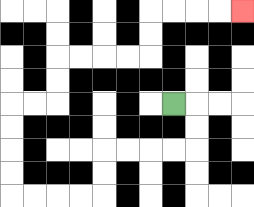{'start': '[7, 4]', 'end': '[10, 0]', 'path_directions': 'R,D,D,L,L,L,L,D,D,L,L,L,L,U,U,U,U,R,R,U,U,R,R,R,R,U,U,R,R,R,R', 'path_coordinates': '[[7, 4], [8, 4], [8, 5], [8, 6], [7, 6], [6, 6], [5, 6], [4, 6], [4, 7], [4, 8], [3, 8], [2, 8], [1, 8], [0, 8], [0, 7], [0, 6], [0, 5], [0, 4], [1, 4], [2, 4], [2, 3], [2, 2], [3, 2], [4, 2], [5, 2], [6, 2], [6, 1], [6, 0], [7, 0], [8, 0], [9, 0], [10, 0]]'}